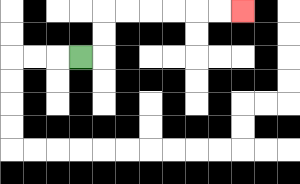{'start': '[3, 2]', 'end': '[10, 0]', 'path_directions': 'R,U,U,R,R,R,R,R,R', 'path_coordinates': '[[3, 2], [4, 2], [4, 1], [4, 0], [5, 0], [6, 0], [7, 0], [8, 0], [9, 0], [10, 0]]'}